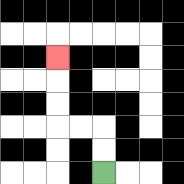{'start': '[4, 7]', 'end': '[2, 2]', 'path_directions': 'U,U,L,L,U,U,U', 'path_coordinates': '[[4, 7], [4, 6], [4, 5], [3, 5], [2, 5], [2, 4], [2, 3], [2, 2]]'}